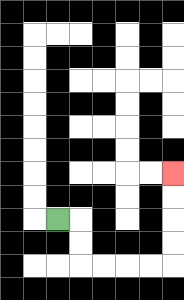{'start': '[2, 9]', 'end': '[7, 7]', 'path_directions': 'R,D,D,R,R,R,R,U,U,U,U', 'path_coordinates': '[[2, 9], [3, 9], [3, 10], [3, 11], [4, 11], [5, 11], [6, 11], [7, 11], [7, 10], [7, 9], [7, 8], [7, 7]]'}